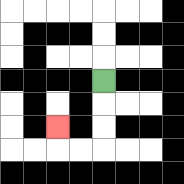{'start': '[4, 3]', 'end': '[2, 5]', 'path_directions': 'D,D,D,L,L,U', 'path_coordinates': '[[4, 3], [4, 4], [4, 5], [4, 6], [3, 6], [2, 6], [2, 5]]'}